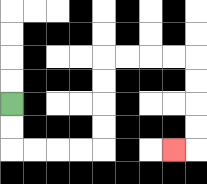{'start': '[0, 4]', 'end': '[7, 6]', 'path_directions': 'D,D,R,R,R,R,U,U,U,U,R,R,R,R,D,D,D,D,L', 'path_coordinates': '[[0, 4], [0, 5], [0, 6], [1, 6], [2, 6], [3, 6], [4, 6], [4, 5], [4, 4], [4, 3], [4, 2], [5, 2], [6, 2], [7, 2], [8, 2], [8, 3], [8, 4], [8, 5], [8, 6], [7, 6]]'}